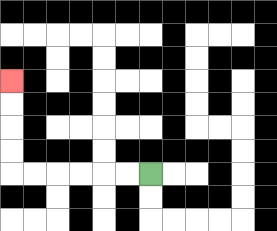{'start': '[6, 7]', 'end': '[0, 3]', 'path_directions': 'L,L,L,L,L,L,U,U,U,U', 'path_coordinates': '[[6, 7], [5, 7], [4, 7], [3, 7], [2, 7], [1, 7], [0, 7], [0, 6], [0, 5], [0, 4], [0, 3]]'}